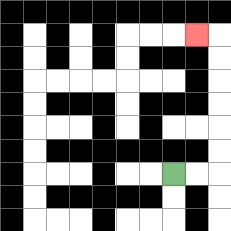{'start': '[7, 7]', 'end': '[8, 1]', 'path_directions': 'R,R,U,U,U,U,U,U,L', 'path_coordinates': '[[7, 7], [8, 7], [9, 7], [9, 6], [9, 5], [9, 4], [9, 3], [9, 2], [9, 1], [8, 1]]'}